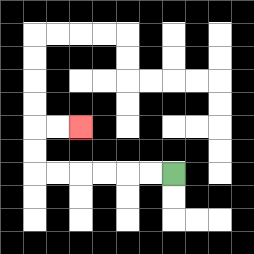{'start': '[7, 7]', 'end': '[3, 5]', 'path_directions': 'L,L,L,L,L,L,U,U,R,R', 'path_coordinates': '[[7, 7], [6, 7], [5, 7], [4, 7], [3, 7], [2, 7], [1, 7], [1, 6], [1, 5], [2, 5], [3, 5]]'}